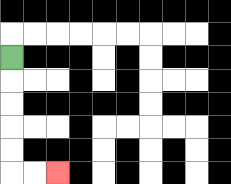{'start': '[0, 2]', 'end': '[2, 7]', 'path_directions': 'D,D,D,D,D,R,R', 'path_coordinates': '[[0, 2], [0, 3], [0, 4], [0, 5], [0, 6], [0, 7], [1, 7], [2, 7]]'}